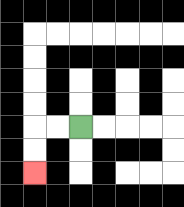{'start': '[3, 5]', 'end': '[1, 7]', 'path_directions': 'L,L,D,D', 'path_coordinates': '[[3, 5], [2, 5], [1, 5], [1, 6], [1, 7]]'}